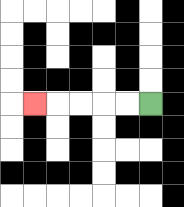{'start': '[6, 4]', 'end': '[1, 4]', 'path_directions': 'L,L,L,L,L', 'path_coordinates': '[[6, 4], [5, 4], [4, 4], [3, 4], [2, 4], [1, 4]]'}